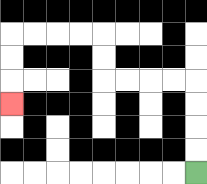{'start': '[8, 7]', 'end': '[0, 4]', 'path_directions': 'U,U,U,U,L,L,L,L,U,U,L,L,L,L,D,D,D', 'path_coordinates': '[[8, 7], [8, 6], [8, 5], [8, 4], [8, 3], [7, 3], [6, 3], [5, 3], [4, 3], [4, 2], [4, 1], [3, 1], [2, 1], [1, 1], [0, 1], [0, 2], [0, 3], [0, 4]]'}